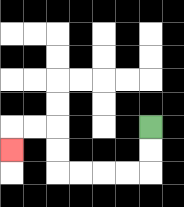{'start': '[6, 5]', 'end': '[0, 6]', 'path_directions': 'D,D,L,L,L,L,U,U,L,L,D', 'path_coordinates': '[[6, 5], [6, 6], [6, 7], [5, 7], [4, 7], [3, 7], [2, 7], [2, 6], [2, 5], [1, 5], [0, 5], [0, 6]]'}